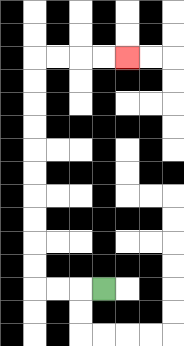{'start': '[4, 12]', 'end': '[5, 2]', 'path_directions': 'L,L,L,U,U,U,U,U,U,U,U,U,U,R,R,R,R', 'path_coordinates': '[[4, 12], [3, 12], [2, 12], [1, 12], [1, 11], [1, 10], [1, 9], [1, 8], [1, 7], [1, 6], [1, 5], [1, 4], [1, 3], [1, 2], [2, 2], [3, 2], [4, 2], [5, 2]]'}